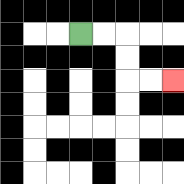{'start': '[3, 1]', 'end': '[7, 3]', 'path_directions': 'R,R,D,D,R,R', 'path_coordinates': '[[3, 1], [4, 1], [5, 1], [5, 2], [5, 3], [6, 3], [7, 3]]'}